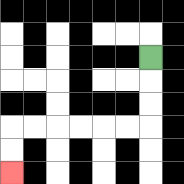{'start': '[6, 2]', 'end': '[0, 7]', 'path_directions': 'D,D,D,L,L,L,L,L,L,D,D', 'path_coordinates': '[[6, 2], [6, 3], [6, 4], [6, 5], [5, 5], [4, 5], [3, 5], [2, 5], [1, 5], [0, 5], [0, 6], [0, 7]]'}